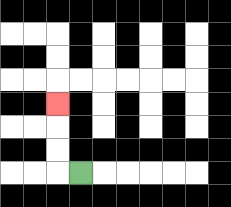{'start': '[3, 7]', 'end': '[2, 4]', 'path_directions': 'L,U,U,U', 'path_coordinates': '[[3, 7], [2, 7], [2, 6], [2, 5], [2, 4]]'}